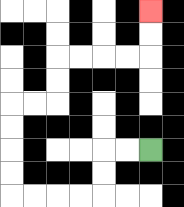{'start': '[6, 6]', 'end': '[6, 0]', 'path_directions': 'L,L,D,D,L,L,L,L,U,U,U,U,R,R,U,U,R,R,R,R,U,U', 'path_coordinates': '[[6, 6], [5, 6], [4, 6], [4, 7], [4, 8], [3, 8], [2, 8], [1, 8], [0, 8], [0, 7], [0, 6], [0, 5], [0, 4], [1, 4], [2, 4], [2, 3], [2, 2], [3, 2], [4, 2], [5, 2], [6, 2], [6, 1], [6, 0]]'}